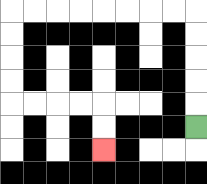{'start': '[8, 5]', 'end': '[4, 6]', 'path_directions': 'U,U,U,U,U,L,L,L,L,L,L,L,L,D,D,D,D,R,R,R,R,D,D', 'path_coordinates': '[[8, 5], [8, 4], [8, 3], [8, 2], [8, 1], [8, 0], [7, 0], [6, 0], [5, 0], [4, 0], [3, 0], [2, 0], [1, 0], [0, 0], [0, 1], [0, 2], [0, 3], [0, 4], [1, 4], [2, 4], [3, 4], [4, 4], [4, 5], [4, 6]]'}